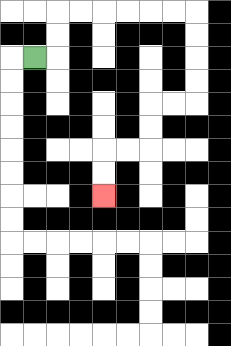{'start': '[1, 2]', 'end': '[4, 8]', 'path_directions': 'R,U,U,R,R,R,R,R,R,D,D,D,D,L,L,D,D,L,L,D,D', 'path_coordinates': '[[1, 2], [2, 2], [2, 1], [2, 0], [3, 0], [4, 0], [5, 0], [6, 0], [7, 0], [8, 0], [8, 1], [8, 2], [8, 3], [8, 4], [7, 4], [6, 4], [6, 5], [6, 6], [5, 6], [4, 6], [4, 7], [4, 8]]'}